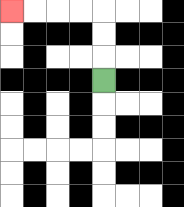{'start': '[4, 3]', 'end': '[0, 0]', 'path_directions': 'U,U,U,L,L,L,L', 'path_coordinates': '[[4, 3], [4, 2], [4, 1], [4, 0], [3, 0], [2, 0], [1, 0], [0, 0]]'}